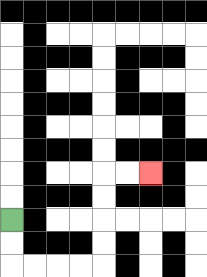{'start': '[0, 9]', 'end': '[6, 7]', 'path_directions': 'D,D,R,R,R,R,U,U,U,U,R,R', 'path_coordinates': '[[0, 9], [0, 10], [0, 11], [1, 11], [2, 11], [3, 11], [4, 11], [4, 10], [4, 9], [4, 8], [4, 7], [5, 7], [6, 7]]'}